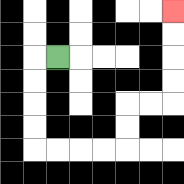{'start': '[2, 2]', 'end': '[7, 0]', 'path_directions': 'L,D,D,D,D,R,R,R,R,U,U,R,R,U,U,U,U', 'path_coordinates': '[[2, 2], [1, 2], [1, 3], [1, 4], [1, 5], [1, 6], [2, 6], [3, 6], [4, 6], [5, 6], [5, 5], [5, 4], [6, 4], [7, 4], [7, 3], [7, 2], [7, 1], [7, 0]]'}